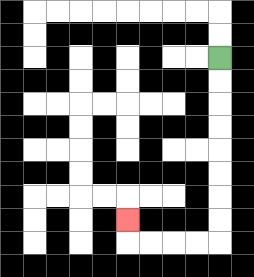{'start': '[9, 2]', 'end': '[5, 9]', 'path_directions': 'D,D,D,D,D,D,D,D,L,L,L,L,U', 'path_coordinates': '[[9, 2], [9, 3], [9, 4], [9, 5], [9, 6], [9, 7], [9, 8], [9, 9], [9, 10], [8, 10], [7, 10], [6, 10], [5, 10], [5, 9]]'}